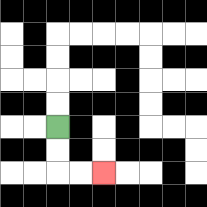{'start': '[2, 5]', 'end': '[4, 7]', 'path_directions': 'D,D,R,R', 'path_coordinates': '[[2, 5], [2, 6], [2, 7], [3, 7], [4, 7]]'}